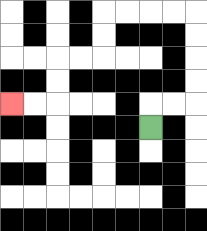{'start': '[6, 5]', 'end': '[0, 4]', 'path_directions': 'U,R,R,U,U,U,U,L,L,L,L,D,D,L,L,D,D,L,L', 'path_coordinates': '[[6, 5], [6, 4], [7, 4], [8, 4], [8, 3], [8, 2], [8, 1], [8, 0], [7, 0], [6, 0], [5, 0], [4, 0], [4, 1], [4, 2], [3, 2], [2, 2], [2, 3], [2, 4], [1, 4], [0, 4]]'}